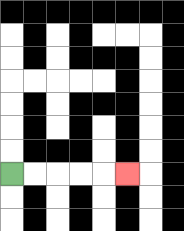{'start': '[0, 7]', 'end': '[5, 7]', 'path_directions': 'R,R,R,R,R', 'path_coordinates': '[[0, 7], [1, 7], [2, 7], [3, 7], [4, 7], [5, 7]]'}